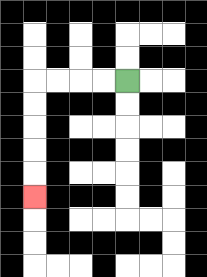{'start': '[5, 3]', 'end': '[1, 8]', 'path_directions': 'L,L,L,L,D,D,D,D,D', 'path_coordinates': '[[5, 3], [4, 3], [3, 3], [2, 3], [1, 3], [1, 4], [1, 5], [1, 6], [1, 7], [1, 8]]'}